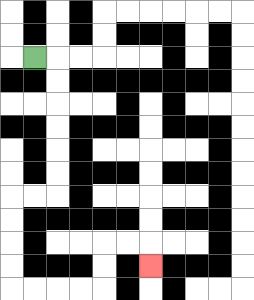{'start': '[1, 2]', 'end': '[6, 11]', 'path_directions': 'R,D,D,D,D,D,D,L,L,D,D,D,D,R,R,R,R,U,U,R,R,D', 'path_coordinates': '[[1, 2], [2, 2], [2, 3], [2, 4], [2, 5], [2, 6], [2, 7], [2, 8], [1, 8], [0, 8], [0, 9], [0, 10], [0, 11], [0, 12], [1, 12], [2, 12], [3, 12], [4, 12], [4, 11], [4, 10], [5, 10], [6, 10], [6, 11]]'}